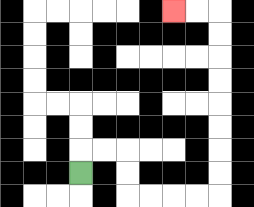{'start': '[3, 7]', 'end': '[7, 0]', 'path_directions': 'U,R,R,D,D,R,R,R,R,U,U,U,U,U,U,U,U,L,L', 'path_coordinates': '[[3, 7], [3, 6], [4, 6], [5, 6], [5, 7], [5, 8], [6, 8], [7, 8], [8, 8], [9, 8], [9, 7], [9, 6], [9, 5], [9, 4], [9, 3], [9, 2], [9, 1], [9, 0], [8, 0], [7, 0]]'}